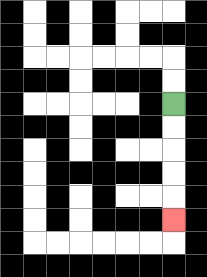{'start': '[7, 4]', 'end': '[7, 9]', 'path_directions': 'D,D,D,D,D', 'path_coordinates': '[[7, 4], [7, 5], [7, 6], [7, 7], [7, 8], [7, 9]]'}